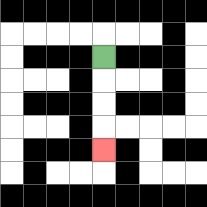{'start': '[4, 2]', 'end': '[4, 6]', 'path_directions': 'D,D,D,D', 'path_coordinates': '[[4, 2], [4, 3], [4, 4], [4, 5], [4, 6]]'}